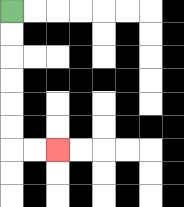{'start': '[0, 0]', 'end': '[2, 6]', 'path_directions': 'D,D,D,D,D,D,R,R', 'path_coordinates': '[[0, 0], [0, 1], [0, 2], [0, 3], [0, 4], [0, 5], [0, 6], [1, 6], [2, 6]]'}